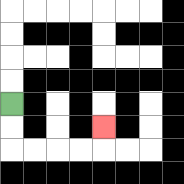{'start': '[0, 4]', 'end': '[4, 5]', 'path_directions': 'D,D,R,R,R,R,U', 'path_coordinates': '[[0, 4], [0, 5], [0, 6], [1, 6], [2, 6], [3, 6], [4, 6], [4, 5]]'}